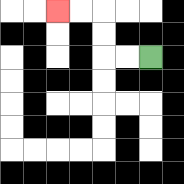{'start': '[6, 2]', 'end': '[2, 0]', 'path_directions': 'L,L,U,U,L,L', 'path_coordinates': '[[6, 2], [5, 2], [4, 2], [4, 1], [4, 0], [3, 0], [2, 0]]'}